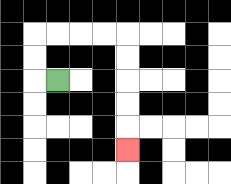{'start': '[2, 3]', 'end': '[5, 6]', 'path_directions': 'L,U,U,R,R,R,R,D,D,D,D,D', 'path_coordinates': '[[2, 3], [1, 3], [1, 2], [1, 1], [2, 1], [3, 1], [4, 1], [5, 1], [5, 2], [5, 3], [5, 4], [5, 5], [5, 6]]'}